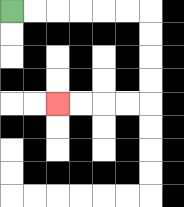{'start': '[0, 0]', 'end': '[2, 4]', 'path_directions': 'R,R,R,R,R,R,D,D,D,D,L,L,L,L', 'path_coordinates': '[[0, 0], [1, 0], [2, 0], [3, 0], [4, 0], [5, 0], [6, 0], [6, 1], [6, 2], [6, 3], [6, 4], [5, 4], [4, 4], [3, 4], [2, 4]]'}